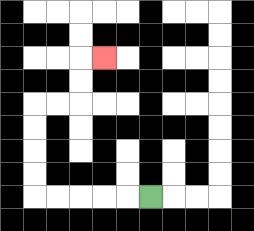{'start': '[6, 8]', 'end': '[4, 2]', 'path_directions': 'L,L,L,L,L,U,U,U,U,R,R,U,U,R', 'path_coordinates': '[[6, 8], [5, 8], [4, 8], [3, 8], [2, 8], [1, 8], [1, 7], [1, 6], [1, 5], [1, 4], [2, 4], [3, 4], [3, 3], [3, 2], [4, 2]]'}